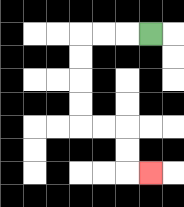{'start': '[6, 1]', 'end': '[6, 7]', 'path_directions': 'L,L,L,D,D,D,D,R,R,D,D,R', 'path_coordinates': '[[6, 1], [5, 1], [4, 1], [3, 1], [3, 2], [3, 3], [3, 4], [3, 5], [4, 5], [5, 5], [5, 6], [5, 7], [6, 7]]'}